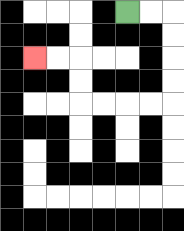{'start': '[5, 0]', 'end': '[1, 2]', 'path_directions': 'R,R,D,D,D,D,L,L,L,L,U,U,L,L', 'path_coordinates': '[[5, 0], [6, 0], [7, 0], [7, 1], [7, 2], [7, 3], [7, 4], [6, 4], [5, 4], [4, 4], [3, 4], [3, 3], [3, 2], [2, 2], [1, 2]]'}